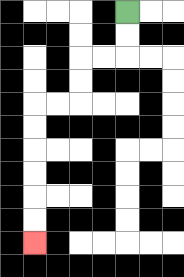{'start': '[5, 0]', 'end': '[1, 10]', 'path_directions': 'D,D,L,L,D,D,L,L,D,D,D,D,D,D', 'path_coordinates': '[[5, 0], [5, 1], [5, 2], [4, 2], [3, 2], [3, 3], [3, 4], [2, 4], [1, 4], [1, 5], [1, 6], [1, 7], [1, 8], [1, 9], [1, 10]]'}